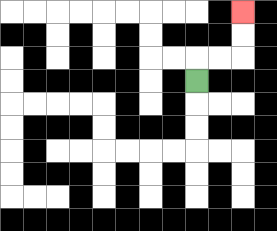{'start': '[8, 3]', 'end': '[10, 0]', 'path_directions': 'U,R,R,U,U', 'path_coordinates': '[[8, 3], [8, 2], [9, 2], [10, 2], [10, 1], [10, 0]]'}